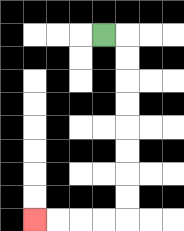{'start': '[4, 1]', 'end': '[1, 9]', 'path_directions': 'R,D,D,D,D,D,D,D,D,L,L,L,L', 'path_coordinates': '[[4, 1], [5, 1], [5, 2], [5, 3], [5, 4], [5, 5], [5, 6], [5, 7], [5, 8], [5, 9], [4, 9], [3, 9], [2, 9], [1, 9]]'}